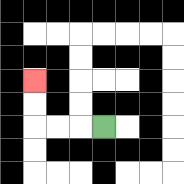{'start': '[4, 5]', 'end': '[1, 3]', 'path_directions': 'L,L,L,U,U', 'path_coordinates': '[[4, 5], [3, 5], [2, 5], [1, 5], [1, 4], [1, 3]]'}